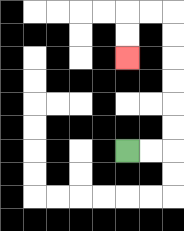{'start': '[5, 6]', 'end': '[5, 2]', 'path_directions': 'R,R,U,U,U,U,U,U,L,L,D,D', 'path_coordinates': '[[5, 6], [6, 6], [7, 6], [7, 5], [7, 4], [7, 3], [7, 2], [7, 1], [7, 0], [6, 0], [5, 0], [5, 1], [5, 2]]'}